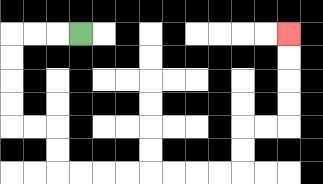{'start': '[3, 1]', 'end': '[12, 1]', 'path_directions': 'L,L,L,D,D,D,D,R,R,D,D,R,R,R,R,R,R,R,R,U,U,R,R,U,U,U,U', 'path_coordinates': '[[3, 1], [2, 1], [1, 1], [0, 1], [0, 2], [0, 3], [0, 4], [0, 5], [1, 5], [2, 5], [2, 6], [2, 7], [3, 7], [4, 7], [5, 7], [6, 7], [7, 7], [8, 7], [9, 7], [10, 7], [10, 6], [10, 5], [11, 5], [12, 5], [12, 4], [12, 3], [12, 2], [12, 1]]'}